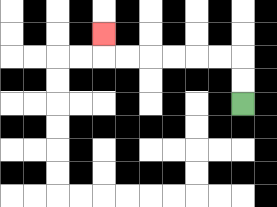{'start': '[10, 4]', 'end': '[4, 1]', 'path_directions': 'U,U,L,L,L,L,L,L,U', 'path_coordinates': '[[10, 4], [10, 3], [10, 2], [9, 2], [8, 2], [7, 2], [6, 2], [5, 2], [4, 2], [4, 1]]'}